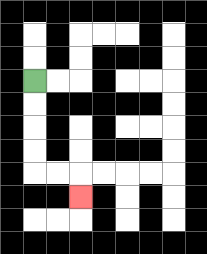{'start': '[1, 3]', 'end': '[3, 8]', 'path_directions': 'D,D,D,D,R,R,D', 'path_coordinates': '[[1, 3], [1, 4], [1, 5], [1, 6], [1, 7], [2, 7], [3, 7], [3, 8]]'}